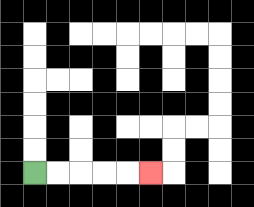{'start': '[1, 7]', 'end': '[6, 7]', 'path_directions': 'R,R,R,R,R', 'path_coordinates': '[[1, 7], [2, 7], [3, 7], [4, 7], [5, 7], [6, 7]]'}